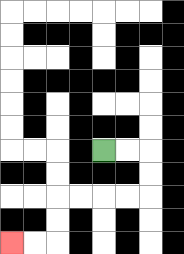{'start': '[4, 6]', 'end': '[0, 10]', 'path_directions': 'R,R,D,D,L,L,L,L,D,D,L,L', 'path_coordinates': '[[4, 6], [5, 6], [6, 6], [6, 7], [6, 8], [5, 8], [4, 8], [3, 8], [2, 8], [2, 9], [2, 10], [1, 10], [0, 10]]'}